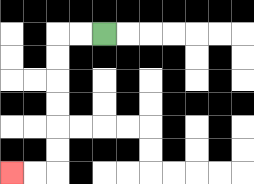{'start': '[4, 1]', 'end': '[0, 7]', 'path_directions': 'L,L,D,D,D,D,D,D,L,L', 'path_coordinates': '[[4, 1], [3, 1], [2, 1], [2, 2], [2, 3], [2, 4], [2, 5], [2, 6], [2, 7], [1, 7], [0, 7]]'}